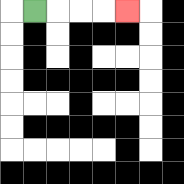{'start': '[1, 0]', 'end': '[5, 0]', 'path_directions': 'R,R,R,R', 'path_coordinates': '[[1, 0], [2, 0], [3, 0], [4, 0], [5, 0]]'}